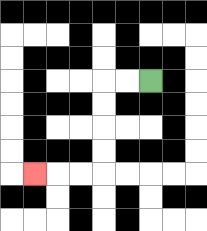{'start': '[6, 3]', 'end': '[1, 7]', 'path_directions': 'L,L,D,D,D,D,L,L,L', 'path_coordinates': '[[6, 3], [5, 3], [4, 3], [4, 4], [4, 5], [4, 6], [4, 7], [3, 7], [2, 7], [1, 7]]'}